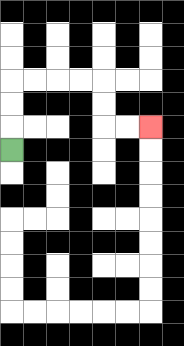{'start': '[0, 6]', 'end': '[6, 5]', 'path_directions': 'U,U,U,R,R,R,R,D,D,R,R', 'path_coordinates': '[[0, 6], [0, 5], [0, 4], [0, 3], [1, 3], [2, 3], [3, 3], [4, 3], [4, 4], [4, 5], [5, 5], [6, 5]]'}